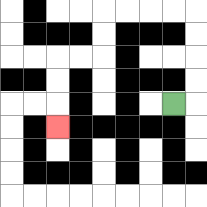{'start': '[7, 4]', 'end': '[2, 5]', 'path_directions': 'R,U,U,U,U,L,L,L,L,D,D,L,L,D,D,D', 'path_coordinates': '[[7, 4], [8, 4], [8, 3], [8, 2], [8, 1], [8, 0], [7, 0], [6, 0], [5, 0], [4, 0], [4, 1], [4, 2], [3, 2], [2, 2], [2, 3], [2, 4], [2, 5]]'}